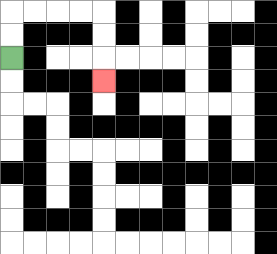{'start': '[0, 2]', 'end': '[4, 3]', 'path_directions': 'U,U,R,R,R,R,D,D,D', 'path_coordinates': '[[0, 2], [0, 1], [0, 0], [1, 0], [2, 0], [3, 0], [4, 0], [4, 1], [4, 2], [4, 3]]'}